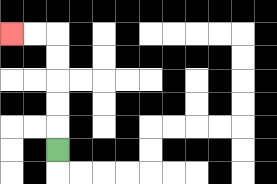{'start': '[2, 6]', 'end': '[0, 1]', 'path_directions': 'U,U,U,U,U,L,L', 'path_coordinates': '[[2, 6], [2, 5], [2, 4], [2, 3], [2, 2], [2, 1], [1, 1], [0, 1]]'}